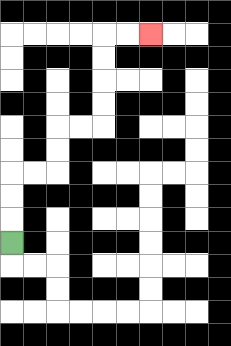{'start': '[0, 10]', 'end': '[6, 1]', 'path_directions': 'U,U,U,R,R,U,U,R,R,U,U,U,U,R,R', 'path_coordinates': '[[0, 10], [0, 9], [0, 8], [0, 7], [1, 7], [2, 7], [2, 6], [2, 5], [3, 5], [4, 5], [4, 4], [4, 3], [4, 2], [4, 1], [5, 1], [6, 1]]'}